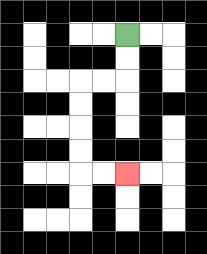{'start': '[5, 1]', 'end': '[5, 7]', 'path_directions': 'D,D,L,L,D,D,D,D,R,R', 'path_coordinates': '[[5, 1], [5, 2], [5, 3], [4, 3], [3, 3], [3, 4], [3, 5], [3, 6], [3, 7], [4, 7], [5, 7]]'}